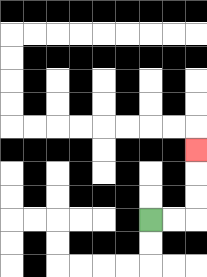{'start': '[6, 9]', 'end': '[8, 6]', 'path_directions': 'R,R,U,U,U', 'path_coordinates': '[[6, 9], [7, 9], [8, 9], [8, 8], [8, 7], [8, 6]]'}